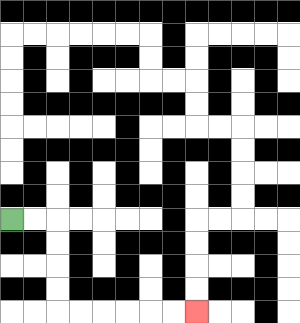{'start': '[0, 9]', 'end': '[8, 13]', 'path_directions': 'R,R,D,D,D,D,R,R,R,R,R,R', 'path_coordinates': '[[0, 9], [1, 9], [2, 9], [2, 10], [2, 11], [2, 12], [2, 13], [3, 13], [4, 13], [5, 13], [6, 13], [7, 13], [8, 13]]'}